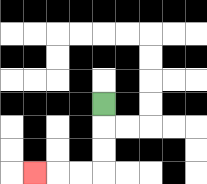{'start': '[4, 4]', 'end': '[1, 7]', 'path_directions': 'D,D,D,L,L,L', 'path_coordinates': '[[4, 4], [4, 5], [4, 6], [4, 7], [3, 7], [2, 7], [1, 7]]'}